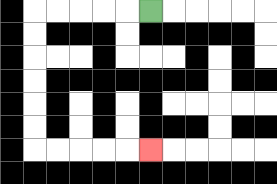{'start': '[6, 0]', 'end': '[6, 6]', 'path_directions': 'L,L,L,L,L,D,D,D,D,D,D,R,R,R,R,R', 'path_coordinates': '[[6, 0], [5, 0], [4, 0], [3, 0], [2, 0], [1, 0], [1, 1], [1, 2], [1, 3], [1, 4], [1, 5], [1, 6], [2, 6], [3, 6], [4, 6], [5, 6], [6, 6]]'}